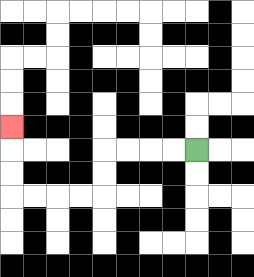{'start': '[8, 6]', 'end': '[0, 5]', 'path_directions': 'L,L,L,L,D,D,L,L,L,L,U,U,U', 'path_coordinates': '[[8, 6], [7, 6], [6, 6], [5, 6], [4, 6], [4, 7], [4, 8], [3, 8], [2, 8], [1, 8], [0, 8], [0, 7], [0, 6], [0, 5]]'}